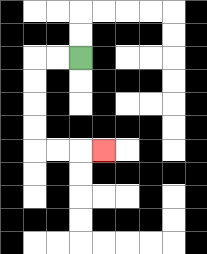{'start': '[3, 2]', 'end': '[4, 6]', 'path_directions': 'L,L,D,D,D,D,R,R,R', 'path_coordinates': '[[3, 2], [2, 2], [1, 2], [1, 3], [1, 4], [1, 5], [1, 6], [2, 6], [3, 6], [4, 6]]'}